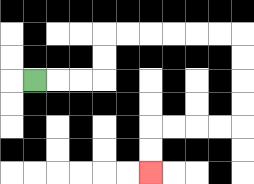{'start': '[1, 3]', 'end': '[6, 7]', 'path_directions': 'R,R,R,U,U,R,R,R,R,R,R,D,D,D,D,L,L,L,L,D,D', 'path_coordinates': '[[1, 3], [2, 3], [3, 3], [4, 3], [4, 2], [4, 1], [5, 1], [6, 1], [7, 1], [8, 1], [9, 1], [10, 1], [10, 2], [10, 3], [10, 4], [10, 5], [9, 5], [8, 5], [7, 5], [6, 5], [6, 6], [6, 7]]'}